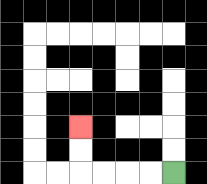{'start': '[7, 7]', 'end': '[3, 5]', 'path_directions': 'L,L,L,L,U,U', 'path_coordinates': '[[7, 7], [6, 7], [5, 7], [4, 7], [3, 7], [3, 6], [3, 5]]'}